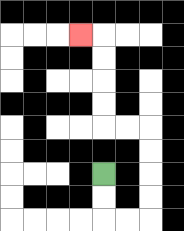{'start': '[4, 7]', 'end': '[3, 1]', 'path_directions': 'D,D,R,R,U,U,U,U,L,L,U,U,U,U,L', 'path_coordinates': '[[4, 7], [4, 8], [4, 9], [5, 9], [6, 9], [6, 8], [6, 7], [6, 6], [6, 5], [5, 5], [4, 5], [4, 4], [4, 3], [4, 2], [4, 1], [3, 1]]'}